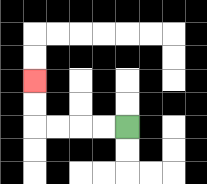{'start': '[5, 5]', 'end': '[1, 3]', 'path_directions': 'L,L,L,L,U,U', 'path_coordinates': '[[5, 5], [4, 5], [3, 5], [2, 5], [1, 5], [1, 4], [1, 3]]'}